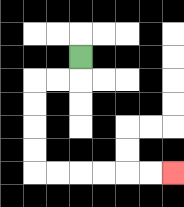{'start': '[3, 2]', 'end': '[7, 7]', 'path_directions': 'D,L,L,D,D,D,D,R,R,R,R,R,R', 'path_coordinates': '[[3, 2], [3, 3], [2, 3], [1, 3], [1, 4], [1, 5], [1, 6], [1, 7], [2, 7], [3, 7], [4, 7], [5, 7], [6, 7], [7, 7]]'}